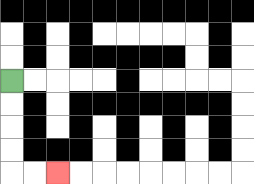{'start': '[0, 3]', 'end': '[2, 7]', 'path_directions': 'D,D,D,D,R,R', 'path_coordinates': '[[0, 3], [0, 4], [0, 5], [0, 6], [0, 7], [1, 7], [2, 7]]'}